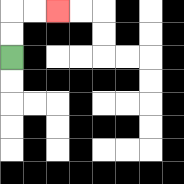{'start': '[0, 2]', 'end': '[2, 0]', 'path_directions': 'U,U,R,R', 'path_coordinates': '[[0, 2], [0, 1], [0, 0], [1, 0], [2, 0]]'}